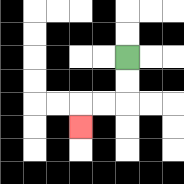{'start': '[5, 2]', 'end': '[3, 5]', 'path_directions': 'D,D,L,L,D', 'path_coordinates': '[[5, 2], [5, 3], [5, 4], [4, 4], [3, 4], [3, 5]]'}